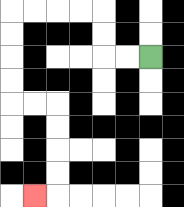{'start': '[6, 2]', 'end': '[1, 8]', 'path_directions': 'L,L,U,U,L,L,L,L,D,D,D,D,R,R,D,D,D,D,L', 'path_coordinates': '[[6, 2], [5, 2], [4, 2], [4, 1], [4, 0], [3, 0], [2, 0], [1, 0], [0, 0], [0, 1], [0, 2], [0, 3], [0, 4], [1, 4], [2, 4], [2, 5], [2, 6], [2, 7], [2, 8], [1, 8]]'}